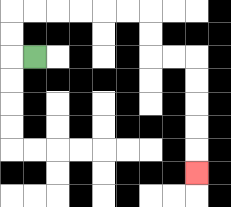{'start': '[1, 2]', 'end': '[8, 7]', 'path_directions': 'L,U,U,R,R,R,R,R,R,D,D,R,R,D,D,D,D,D', 'path_coordinates': '[[1, 2], [0, 2], [0, 1], [0, 0], [1, 0], [2, 0], [3, 0], [4, 0], [5, 0], [6, 0], [6, 1], [6, 2], [7, 2], [8, 2], [8, 3], [8, 4], [8, 5], [8, 6], [8, 7]]'}